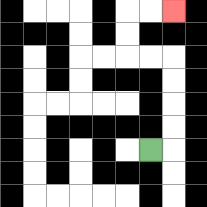{'start': '[6, 6]', 'end': '[7, 0]', 'path_directions': 'R,U,U,U,U,L,L,U,U,R,R', 'path_coordinates': '[[6, 6], [7, 6], [7, 5], [7, 4], [7, 3], [7, 2], [6, 2], [5, 2], [5, 1], [5, 0], [6, 0], [7, 0]]'}